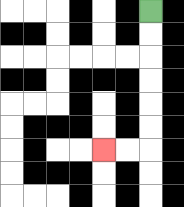{'start': '[6, 0]', 'end': '[4, 6]', 'path_directions': 'D,D,D,D,D,D,L,L', 'path_coordinates': '[[6, 0], [6, 1], [6, 2], [6, 3], [6, 4], [6, 5], [6, 6], [5, 6], [4, 6]]'}